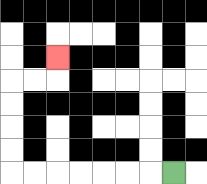{'start': '[7, 7]', 'end': '[2, 2]', 'path_directions': 'L,L,L,L,L,L,L,U,U,U,U,R,R,U', 'path_coordinates': '[[7, 7], [6, 7], [5, 7], [4, 7], [3, 7], [2, 7], [1, 7], [0, 7], [0, 6], [0, 5], [0, 4], [0, 3], [1, 3], [2, 3], [2, 2]]'}